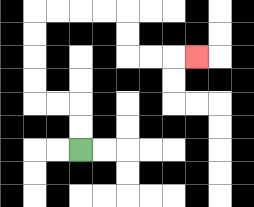{'start': '[3, 6]', 'end': '[8, 2]', 'path_directions': 'U,U,L,L,U,U,U,U,R,R,R,R,D,D,R,R,R', 'path_coordinates': '[[3, 6], [3, 5], [3, 4], [2, 4], [1, 4], [1, 3], [1, 2], [1, 1], [1, 0], [2, 0], [3, 0], [4, 0], [5, 0], [5, 1], [5, 2], [6, 2], [7, 2], [8, 2]]'}